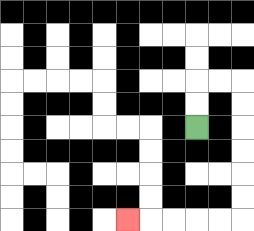{'start': '[8, 5]', 'end': '[5, 9]', 'path_directions': 'U,U,R,R,D,D,D,D,D,D,L,L,L,L,L', 'path_coordinates': '[[8, 5], [8, 4], [8, 3], [9, 3], [10, 3], [10, 4], [10, 5], [10, 6], [10, 7], [10, 8], [10, 9], [9, 9], [8, 9], [7, 9], [6, 9], [5, 9]]'}